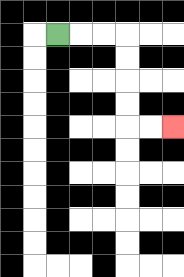{'start': '[2, 1]', 'end': '[7, 5]', 'path_directions': 'R,R,R,D,D,D,D,R,R', 'path_coordinates': '[[2, 1], [3, 1], [4, 1], [5, 1], [5, 2], [5, 3], [5, 4], [5, 5], [6, 5], [7, 5]]'}